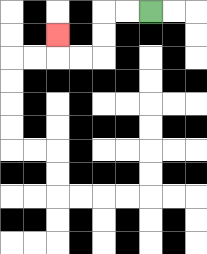{'start': '[6, 0]', 'end': '[2, 1]', 'path_directions': 'L,L,D,D,L,L,U', 'path_coordinates': '[[6, 0], [5, 0], [4, 0], [4, 1], [4, 2], [3, 2], [2, 2], [2, 1]]'}